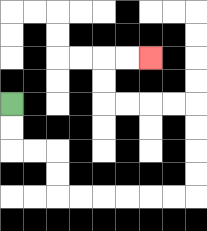{'start': '[0, 4]', 'end': '[6, 2]', 'path_directions': 'D,D,R,R,D,D,R,R,R,R,R,R,U,U,U,U,L,L,L,L,U,U,R,R', 'path_coordinates': '[[0, 4], [0, 5], [0, 6], [1, 6], [2, 6], [2, 7], [2, 8], [3, 8], [4, 8], [5, 8], [6, 8], [7, 8], [8, 8], [8, 7], [8, 6], [8, 5], [8, 4], [7, 4], [6, 4], [5, 4], [4, 4], [4, 3], [4, 2], [5, 2], [6, 2]]'}